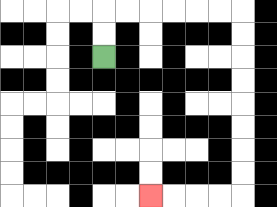{'start': '[4, 2]', 'end': '[6, 8]', 'path_directions': 'U,U,R,R,R,R,R,R,D,D,D,D,D,D,D,D,L,L,L,L', 'path_coordinates': '[[4, 2], [4, 1], [4, 0], [5, 0], [6, 0], [7, 0], [8, 0], [9, 0], [10, 0], [10, 1], [10, 2], [10, 3], [10, 4], [10, 5], [10, 6], [10, 7], [10, 8], [9, 8], [8, 8], [7, 8], [6, 8]]'}